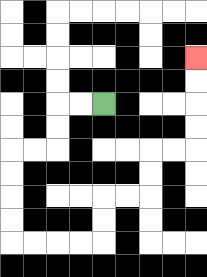{'start': '[4, 4]', 'end': '[8, 2]', 'path_directions': 'L,L,D,D,L,L,D,D,D,D,R,R,R,R,U,U,R,R,U,U,R,R,U,U,U,U', 'path_coordinates': '[[4, 4], [3, 4], [2, 4], [2, 5], [2, 6], [1, 6], [0, 6], [0, 7], [0, 8], [0, 9], [0, 10], [1, 10], [2, 10], [3, 10], [4, 10], [4, 9], [4, 8], [5, 8], [6, 8], [6, 7], [6, 6], [7, 6], [8, 6], [8, 5], [8, 4], [8, 3], [8, 2]]'}